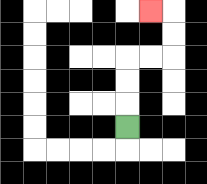{'start': '[5, 5]', 'end': '[6, 0]', 'path_directions': 'U,U,U,R,R,U,U,L', 'path_coordinates': '[[5, 5], [5, 4], [5, 3], [5, 2], [6, 2], [7, 2], [7, 1], [7, 0], [6, 0]]'}